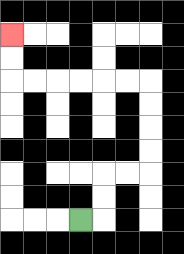{'start': '[3, 9]', 'end': '[0, 1]', 'path_directions': 'R,U,U,R,R,U,U,U,U,L,L,L,L,L,L,U,U', 'path_coordinates': '[[3, 9], [4, 9], [4, 8], [4, 7], [5, 7], [6, 7], [6, 6], [6, 5], [6, 4], [6, 3], [5, 3], [4, 3], [3, 3], [2, 3], [1, 3], [0, 3], [0, 2], [0, 1]]'}